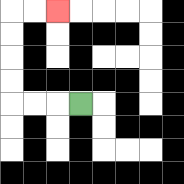{'start': '[3, 4]', 'end': '[2, 0]', 'path_directions': 'L,L,L,U,U,U,U,R,R', 'path_coordinates': '[[3, 4], [2, 4], [1, 4], [0, 4], [0, 3], [0, 2], [0, 1], [0, 0], [1, 0], [2, 0]]'}